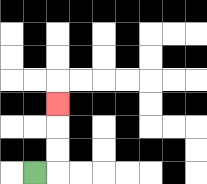{'start': '[1, 7]', 'end': '[2, 4]', 'path_directions': 'R,U,U,U', 'path_coordinates': '[[1, 7], [2, 7], [2, 6], [2, 5], [2, 4]]'}